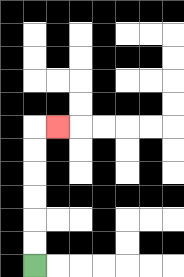{'start': '[1, 11]', 'end': '[2, 5]', 'path_directions': 'U,U,U,U,U,U,R', 'path_coordinates': '[[1, 11], [1, 10], [1, 9], [1, 8], [1, 7], [1, 6], [1, 5], [2, 5]]'}